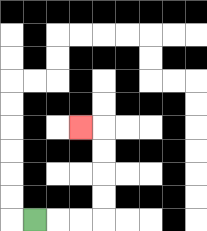{'start': '[1, 9]', 'end': '[3, 5]', 'path_directions': 'R,R,R,U,U,U,U,L', 'path_coordinates': '[[1, 9], [2, 9], [3, 9], [4, 9], [4, 8], [4, 7], [4, 6], [4, 5], [3, 5]]'}